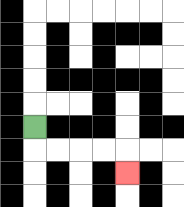{'start': '[1, 5]', 'end': '[5, 7]', 'path_directions': 'D,R,R,R,R,D', 'path_coordinates': '[[1, 5], [1, 6], [2, 6], [3, 6], [4, 6], [5, 6], [5, 7]]'}